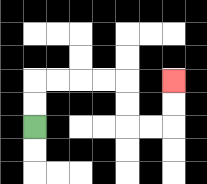{'start': '[1, 5]', 'end': '[7, 3]', 'path_directions': 'U,U,R,R,R,R,D,D,R,R,U,U', 'path_coordinates': '[[1, 5], [1, 4], [1, 3], [2, 3], [3, 3], [4, 3], [5, 3], [5, 4], [5, 5], [6, 5], [7, 5], [7, 4], [7, 3]]'}